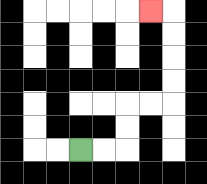{'start': '[3, 6]', 'end': '[6, 0]', 'path_directions': 'R,R,U,U,R,R,U,U,U,U,L', 'path_coordinates': '[[3, 6], [4, 6], [5, 6], [5, 5], [5, 4], [6, 4], [7, 4], [7, 3], [7, 2], [7, 1], [7, 0], [6, 0]]'}